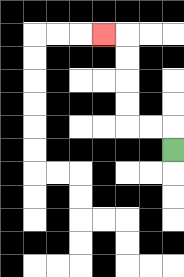{'start': '[7, 6]', 'end': '[4, 1]', 'path_directions': 'U,L,L,U,U,U,U,L', 'path_coordinates': '[[7, 6], [7, 5], [6, 5], [5, 5], [5, 4], [5, 3], [5, 2], [5, 1], [4, 1]]'}